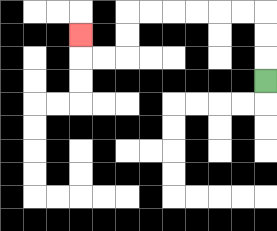{'start': '[11, 3]', 'end': '[3, 1]', 'path_directions': 'U,U,U,L,L,L,L,L,L,D,D,L,L,U', 'path_coordinates': '[[11, 3], [11, 2], [11, 1], [11, 0], [10, 0], [9, 0], [8, 0], [7, 0], [6, 0], [5, 0], [5, 1], [5, 2], [4, 2], [3, 2], [3, 1]]'}